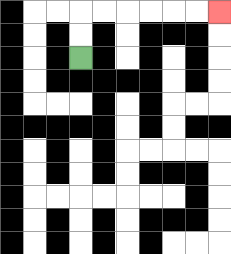{'start': '[3, 2]', 'end': '[9, 0]', 'path_directions': 'U,U,R,R,R,R,R,R', 'path_coordinates': '[[3, 2], [3, 1], [3, 0], [4, 0], [5, 0], [6, 0], [7, 0], [8, 0], [9, 0]]'}